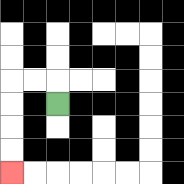{'start': '[2, 4]', 'end': '[0, 7]', 'path_directions': 'U,L,L,D,D,D,D', 'path_coordinates': '[[2, 4], [2, 3], [1, 3], [0, 3], [0, 4], [0, 5], [0, 6], [0, 7]]'}